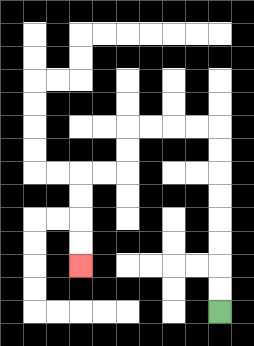{'start': '[9, 13]', 'end': '[3, 11]', 'path_directions': 'U,U,U,U,U,U,U,U,L,L,L,L,D,D,L,L,D,D,D,D', 'path_coordinates': '[[9, 13], [9, 12], [9, 11], [9, 10], [9, 9], [9, 8], [9, 7], [9, 6], [9, 5], [8, 5], [7, 5], [6, 5], [5, 5], [5, 6], [5, 7], [4, 7], [3, 7], [3, 8], [3, 9], [3, 10], [3, 11]]'}